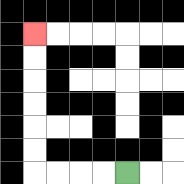{'start': '[5, 7]', 'end': '[1, 1]', 'path_directions': 'L,L,L,L,U,U,U,U,U,U', 'path_coordinates': '[[5, 7], [4, 7], [3, 7], [2, 7], [1, 7], [1, 6], [1, 5], [1, 4], [1, 3], [1, 2], [1, 1]]'}